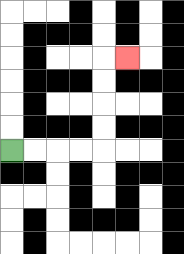{'start': '[0, 6]', 'end': '[5, 2]', 'path_directions': 'R,R,R,R,U,U,U,U,R', 'path_coordinates': '[[0, 6], [1, 6], [2, 6], [3, 6], [4, 6], [4, 5], [4, 4], [4, 3], [4, 2], [5, 2]]'}